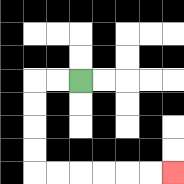{'start': '[3, 3]', 'end': '[7, 7]', 'path_directions': 'L,L,D,D,D,D,R,R,R,R,R,R', 'path_coordinates': '[[3, 3], [2, 3], [1, 3], [1, 4], [1, 5], [1, 6], [1, 7], [2, 7], [3, 7], [4, 7], [5, 7], [6, 7], [7, 7]]'}